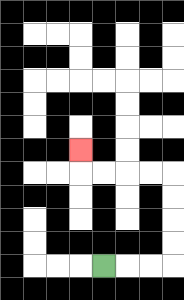{'start': '[4, 11]', 'end': '[3, 6]', 'path_directions': 'R,R,R,U,U,U,U,L,L,L,L,U', 'path_coordinates': '[[4, 11], [5, 11], [6, 11], [7, 11], [7, 10], [7, 9], [7, 8], [7, 7], [6, 7], [5, 7], [4, 7], [3, 7], [3, 6]]'}